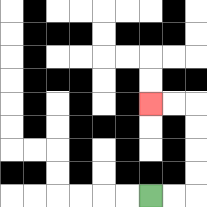{'start': '[6, 8]', 'end': '[6, 4]', 'path_directions': 'R,R,U,U,U,U,L,L', 'path_coordinates': '[[6, 8], [7, 8], [8, 8], [8, 7], [8, 6], [8, 5], [8, 4], [7, 4], [6, 4]]'}